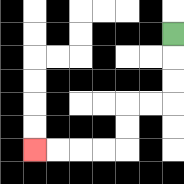{'start': '[7, 1]', 'end': '[1, 6]', 'path_directions': 'D,D,D,L,L,D,D,L,L,L,L', 'path_coordinates': '[[7, 1], [7, 2], [7, 3], [7, 4], [6, 4], [5, 4], [5, 5], [5, 6], [4, 6], [3, 6], [2, 6], [1, 6]]'}